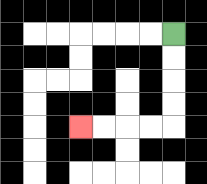{'start': '[7, 1]', 'end': '[3, 5]', 'path_directions': 'D,D,D,D,L,L,L,L', 'path_coordinates': '[[7, 1], [7, 2], [7, 3], [7, 4], [7, 5], [6, 5], [5, 5], [4, 5], [3, 5]]'}